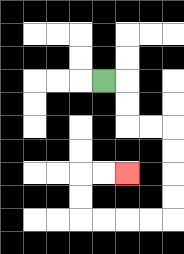{'start': '[4, 3]', 'end': '[5, 7]', 'path_directions': 'R,D,D,R,R,D,D,D,D,L,L,L,L,U,U,R,R', 'path_coordinates': '[[4, 3], [5, 3], [5, 4], [5, 5], [6, 5], [7, 5], [7, 6], [7, 7], [7, 8], [7, 9], [6, 9], [5, 9], [4, 9], [3, 9], [3, 8], [3, 7], [4, 7], [5, 7]]'}